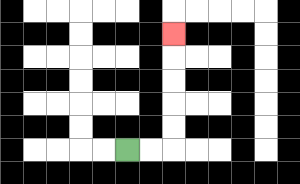{'start': '[5, 6]', 'end': '[7, 1]', 'path_directions': 'R,R,U,U,U,U,U', 'path_coordinates': '[[5, 6], [6, 6], [7, 6], [7, 5], [7, 4], [7, 3], [7, 2], [7, 1]]'}